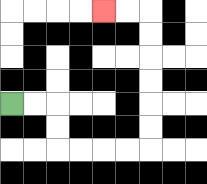{'start': '[0, 4]', 'end': '[4, 0]', 'path_directions': 'R,R,D,D,R,R,R,R,U,U,U,U,U,U,L,L', 'path_coordinates': '[[0, 4], [1, 4], [2, 4], [2, 5], [2, 6], [3, 6], [4, 6], [5, 6], [6, 6], [6, 5], [6, 4], [6, 3], [6, 2], [6, 1], [6, 0], [5, 0], [4, 0]]'}